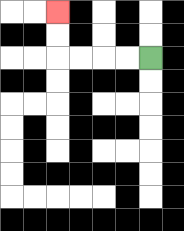{'start': '[6, 2]', 'end': '[2, 0]', 'path_directions': 'L,L,L,L,U,U', 'path_coordinates': '[[6, 2], [5, 2], [4, 2], [3, 2], [2, 2], [2, 1], [2, 0]]'}